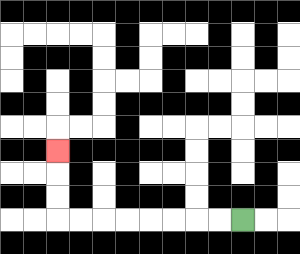{'start': '[10, 9]', 'end': '[2, 6]', 'path_directions': 'L,L,L,L,L,L,L,L,U,U,U', 'path_coordinates': '[[10, 9], [9, 9], [8, 9], [7, 9], [6, 9], [5, 9], [4, 9], [3, 9], [2, 9], [2, 8], [2, 7], [2, 6]]'}